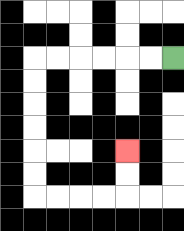{'start': '[7, 2]', 'end': '[5, 6]', 'path_directions': 'L,L,L,L,L,L,D,D,D,D,D,D,R,R,R,R,U,U', 'path_coordinates': '[[7, 2], [6, 2], [5, 2], [4, 2], [3, 2], [2, 2], [1, 2], [1, 3], [1, 4], [1, 5], [1, 6], [1, 7], [1, 8], [2, 8], [3, 8], [4, 8], [5, 8], [5, 7], [5, 6]]'}